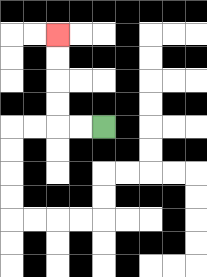{'start': '[4, 5]', 'end': '[2, 1]', 'path_directions': 'L,L,U,U,U,U', 'path_coordinates': '[[4, 5], [3, 5], [2, 5], [2, 4], [2, 3], [2, 2], [2, 1]]'}